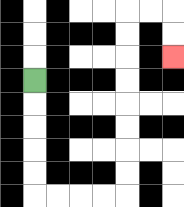{'start': '[1, 3]', 'end': '[7, 2]', 'path_directions': 'D,D,D,D,D,R,R,R,R,U,U,U,U,U,U,U,U,R,R,D,D', 'path_coordinates': '[[1, 3], [1, 4], [1, 5], [1, 6], [1, 7], [1, 8], [2, 8], [3, 8], [4, 8], [5, 8], [5, 7], [5, 6], [5, 5], [5, 4], [5, 3], [5, 2], [5, 1], [5, 0], [6, 0], [7, 0], [7, 1], [7, 2]]'}